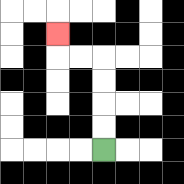{'start': '[4, 6]', 'end': '[2, 1]', 'path_directions': 'U,U,U,U,L,L,U', 'path_coordinates': '[[4, 6], [4, 5], [4, 4], [4, 3], [4, 2], [3, 2], [2, 2], [2, 1]]'}